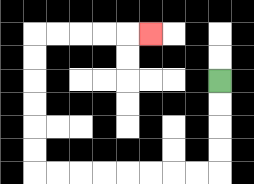{'start': '[9, 3]', 'end': '[6, 1]', 'path_directions': 'D,D,D,D,L,L,L,L,L,L,L,L,U,U,U,U,U,U,R,R,R,R,R', 'path_coordinates': '[[9, 3], [9, 4], [9, 5], [9, 6], [9, 7], [8, 7], [7, 7], [6, 7], [5, 7], [4, 7], [3, 7], [2, 7], [1, 7], [1, 6], [1, 5], [1, 4], [1, 3], [1, 2], [1, 1], [2, 1], [3, 1], [4, 1], [5, 1], [6, 1]]'}